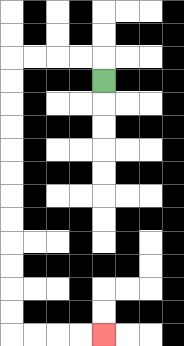{'start': '[4, 3]', 'end': '[4, 14]', 'path_directions': 'U,L,L,L,L,D,D,D,D,D,D,D,D,D,D,D,D,R,R,R,R', 'path_coordinates': '[[4, 3], [4, 2], [3, 2], [2, 2], [1, 2], [0, 2], [0, 3], [0, 4], [0, 5], [0, 6], [0, 7], [0, 8], [0, 9], [0, 10], [0, 11], [0, 12], [0, 13], [0, 14], [1, 14], [2, 14], [3, 14], [4, 14]]'}